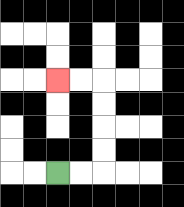{'start': '[2, 7]', 'end': '[2, 3]', 'path_directions': 'R,R,U,U,U,U,L,L', 'path_coordinates': '[[2, 7], [3, 7], [4, 7], [4, 6], [4, 5], [4, 4], [4, 3], [3, 3], [2, 3]]'}